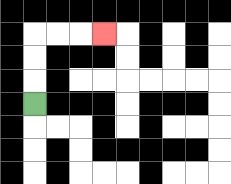{'start': '[1, 4]', 'end': '[4, 1]', 'path_directions': 'U,U,U,R,R,R', 'path_coordinates': '[[1, 4], [1, 3], [1, 2], [1, 1], [2, 1], [3, 1], [4, 1]]'}